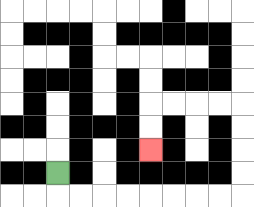{'start': '[2, 7]', 'end': '[6, 6]', 'path_directions': 'D,R,R,R,R,R,R,R,R,U,U,U,U,L,L,L,L,D,D', 'path_coordinates': '[[2, 7], [2, 8], [3, 8], [4, 8], [5, 8], [6, 8], [7, 8], [8, 8], [9, 8], [10, 8], [10, 7], [10, 6], [10, 5], [10, 4], [9, 4], [8, 4], [7, 4], [6, 4], [6, 5], [6, 6]]'}